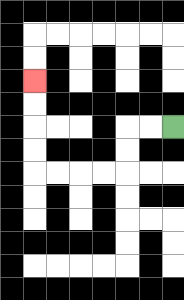{'start': '[7, 5]', 'end': '[1, 3]', 'path_directions': 'L,L,D,D,L,L,L,L,U,U,U,U', 'path_coordinates': '[[7, 5], [6, 5], [5, 5], [5, 6], [5, 7], [4, 7], [3, 7], [2, 7], [1, 7], [1, 6], [1, 5], [1, 4], [1, 3]]'}